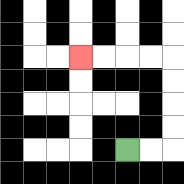{'start': '[5, 6]', 'end': '[3, 2]', 'path_directions': 'R,R,U,U,U,U,L,L,L,L', 'path_coordinates': '[[5, 6], [6, 6], [7, 6], [7, 5], [7, 4], [7, 3], [7, 2], [6, 2], [5, 2], [4, 2], [3, 2]]'}